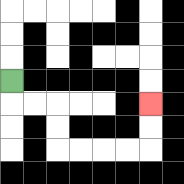{'start': '[0, 3]', 'end': '[6, 4]', 'path_directions': 'D,R,R,D,D,R,R,R,R,U,U', 'path_coordinates': '[[0, 3], [0, 4], [1, 4], [2, 4], [2, 5], [2, 6], [3, 6], [4, 6], [5, 6], [6, 6], [6, 5], [6, 4]]'}